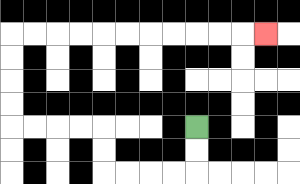{'start': '[8, 5]', 'end': '[11, 1]', 'path_directions': 'D,D,L,L,L,L,U,U,L,L,L,L,U,U,U,U,R,R,R,R,R,R,R,R,R,R,R', 'path_coordinates': '[[8, 5], [8, 6], [8, 7], [7, 7], [6, 7], [5, 7], [4, 7], [4, 6], [4, 5], [3, 5], [2, 5], [1, 5], [0, 5], [0, 4], [0, 3], [0, 2], [0, 1], [1, 1], [2, 1], [3, 1], [4, 1], [5, 1], [6, 1], [7, 1], [8, 1], [9, 1], [10, 1], [11, 1]]'}